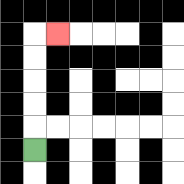{'start': '[1, 6]', 'end': '[2, 1]', 'path_directions': 'U,U,U,U,U,R', 'path_coordinates': '[[1, 6], [1, 5], [1, 4], [1, 3], [1, 2], [1, 1], [2, 1]]'}